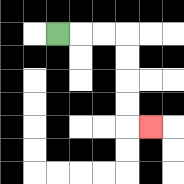{'start': '[2, 1]', 'end': '[6, 5]', 'path_directions': 'R,R,R,D,D,D,D,R', 'path_coordinates': '[[2, 1], [3, 1], [4, 1], [5, 1], [5, 2], [5, 3], [5, 4], [5, 5], [6, 5]]'}